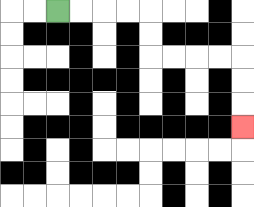{'start': '[2, 0]', 'end': '[10, 5]', 'path_directions': 'R,R,R,R,D,D,R,R,R,R,D,D,D', 'path_coordinates': '[[2, 0], [3, 0], [4, 0], [5, 0], [6, 0], [6, 1], [6, 2], [7, 2], [8, 2], [9, 2], [10, 2], [10, 3], [10, 4], [10, 5]]'}